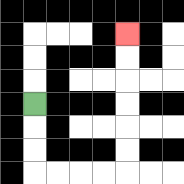{'start': '[1, 4]', 'end': '[5, 1]', 'path_directions': 'D,D,D,R,R,R,R,U,U,U,U,U,U', 'path_coordinates': '[[1, 4], [1, 5], [1, 6], [1, 7], [2, 7], [3, 7], [4, 7], [5, 7], [5, 6], [5, 5], [5, 4], [5, 3], [5, 2], [5, 1]]'}